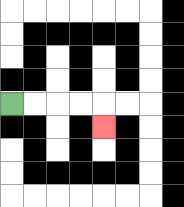{'start': '[0, 4]', 'end': '[4, 5]', 'path_directions': 'R,R,R,R,D', 'path_coordinates': '[[0, 4], [1, 4], [2, 4], [3, 4], [4, 4], [4, 5]]'}